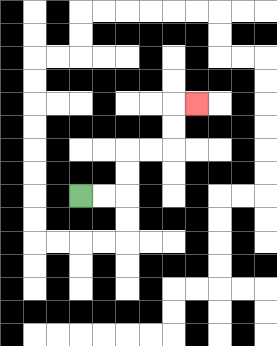{'start': '[3, 8]', 'end': '[8, 4]', 'path_directions': 'R,R,U,U,R,R,U,U,R', 'path_coordinates': '[[3, 8], [4, 8], [5, 8], [5, 7], [5, 6], [6, 6], [7, 6], [7, 5], [7, 4], [8, 4]]'}